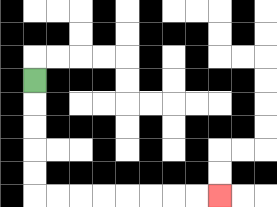{'start': '[1, 3]', 'end': '[9, 8]', 'path_directions': 'D,D,D,D,D,R,R,R,R,R,R,R,R', 'path_coordinates': '[[1, 3], [1, 4], [1, 5], [1, 6], [1, 7], [1, 8], [2, 8], [3, 8], [4, 8], [5, 8], [6, 8], [7, 8], [8, 8], [9, 8]]'}